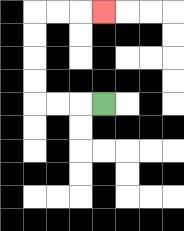{'start': '[4, 4]', 'end': '[4, 0]', 'path_directions': 'L,L,L,U,U,U,U,R,R,R', 'path_coordinates': '[[4, 4], [3, 4], [2, 4], [1, 4], [1, 3], [1, 2], [1, 1], [1, 0], [2, 0], [3, 0], [4, 0]]'}